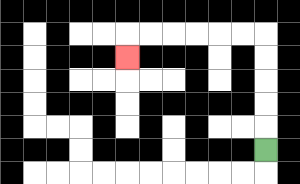{'start': '[11, 6]', 'end': '[5, 2]', 'path_directions': 'U,U,U,U,U,L,L,L,L,L,L,D', 'path_coordinates': '[[11, 6], [11, 5], [11, 4], [11, 3], [11, 2], [11, 1], [10, 1], [9, 1], [8, 1], [7, 1], [6, 1], [5, 1], [5, 2]]'}